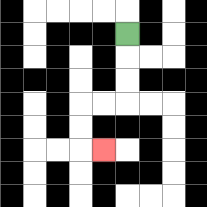{'start': '[5, 1]', 'end': '[4, 6]', 'path_directions': 'D,D,D,L,L,D,D,R', 'path_coordinates': '[[5, 1], [5, 2], [5, 3], [5, 4], [4, 4], [3, 4], [3, 5], [3, 6], [4, 6]]'}